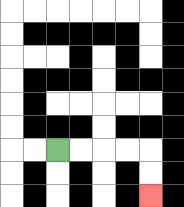{'start': '[2, 6]', 'end': '[6, 8]', 'path_directions': 'R,R,R,R,D,D', 'path_coordinates': '[[2, 6], [3, 6], [4, 6], [5, 6], [6, 6], [6, 7], [6, 8]]'}